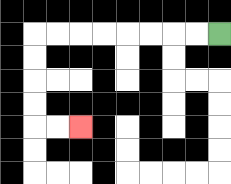{'start': '[9, 1]', 'end': '[3, 5]', 'path_directions': 'L,L,L,L,L,L,L,L,D,D,D,D,R,R', 'path_coordinates': '[[9, 1], [8, 1], [7, 1], [6, 1], [5, 1], [4, 1], [3, 1], [2, 1], [1, 1], [1, 2], [1, 3], [1, 4], [1, 5], [2, 5], [3, 5]]'}